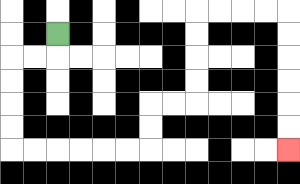{'start': '[2, 1]', 'end': '[12, 6]', 'path_directions': 'D,L,L,D,D,D,D,R,R,R,R,R,R,U,U,R,R,U,U,U,U,R,R,R,R,D,D,D,D,D,D', 'path_coordinates': '[[2, 1], [2, 2], [1, 2], [0, 2], [0, 3], [0, 4], [0, 5], [0, 6], [1, 6], [2, 6], [3, 6], [4, 6], [5, 6], [6, 6], [6, 5], [6, 4], [7, 4], [8, 4], [8, 3], [8, 2], [8, 1], [8, 0], [9, 0], [10, 0], [11, 0], [12, 0], [12, 1], [12, 2], [12, 3], [12, 4], [12, 5], [12, 6]]'}